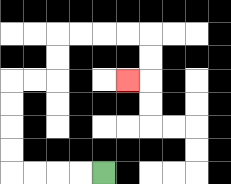{'start': '[4, 7]', 'end': '[5, 3]', 'path_directions': 'L,L,L,L,U,U,U,U,R,R,U,U,R,R,R,R,D,D,L', 'path_coordinates': '[[4, 7], [3, 7], [2, 7], [1, 7], [0, 7], [0, 6], [0, 5], [0, 4], [0, 3], [1, 3], [2, 3], [2, 2], [2, 1], [3, 1], [4, 1], [5, 1], [6, 1], [6, 2], [6, 3], [5, 3]]'}